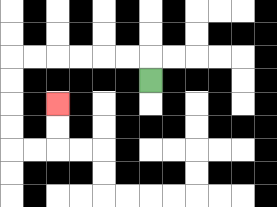{'start': '[6, 3]', 'end': '[2, 4]', 'path_directions': 'U,L,L,L,L,L,L,D,D,D,D,R,R,U,U', 'path_coordinates': '[[6, 3], [6, 2], [5, 2], [4, 2], [3, 2], [2, 2], [1, 2], [0, 2], [0, 3], [0, 4], [0, 5], [0, 6], [1, 6], [2, 6], [2, 5], [2, 4]]'}